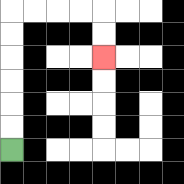{'start': '[0, 6]', 'end': '[4, 2]', 'path_directions': 'U,U,U,U,U,U,R,R,R,R,D,D', 'path_coordinates': '[[0, 6], [0, 5], [0, 4], [0, 3], [0, 2], [0, 1], [0, 0], [1, 0], [2, 0], [3, 0], [4, 0], [4, 1], [4, 2]]'}